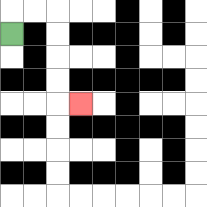{'start': '[0, 1]', 'end': '[3, 4]', 'path_directions': 'U,R,R,D,D,D,D,R', 'path_coordinates': '[[0, 1], [0, 0], [1, 0], [2, 0], [2, 1], [2, 2], [2, 3], [2, 4], [3, 4]]'}